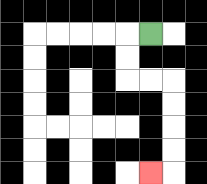{'start': '[6, 1]', 'end': '[6, 7]', 'path_directions': 'L,D,D,R,R,D,D,D,D,L', 'path_coordinates': '[[6, 1], [5, 1], [5, 2], [5, 3], [6, 3], [7, 3], [7, 4], [7, 5], [7, 6], [7, 7], [6, 7]]'}